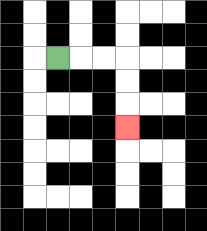{'start': '[2, 2]', 'end': '[5, 5]', 'path_directions': 'R,R,R,D,D,D', 'path_coordinates': '[[2, 2], [3, 2], [4, 2], [5, 2], [5, 3], [5, 4], [5, 5]]'}